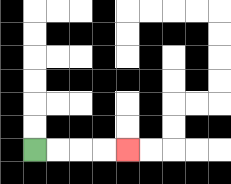{'start': '[1, 6]', 'end': '[5, 6]', 'path_directions': 'R,R,R,R', 'path_coordinates': '[[1, 6], [2, 6], [3, 6], [4, 6], [5, 6]]'}